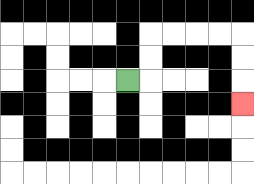{'start': '[5, 3]', 'end': '[10, 4]', 'path_directions': 'R,U,U,R,R,R,R,D,D,D', 'path_coordinates': '[[5, 3], [6, 3], [6, 2], [6, 1], [7, 1], [8, 1], [9, 1], [10, 1], [10, 2], [10, 3], [10, 4]]'}